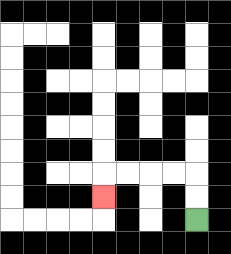{'start': '[8, 9]', 'end': '[4, 8]', 'path_directions': 'U,U,L,L,L,L,D', 'path_coordinates': '[[8, 9], [8, 8], [8, 7], [7, 7], [6, 7], [5, 7], [4, 7], [4, 8]]'}